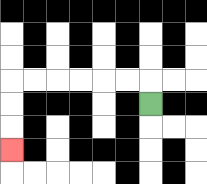{'start': '[6, 4]', 'end': '[0, 6]', 'path_directions': 'U,L,L,L,L,L,L,D,D,D', 'path_coordinates': '[[6, 4], [6, 3], [5, 3], [4, 3], [3, 3], [2, 3], [1, 3], [0, 3], [0, 4], [0, 5], [0, 6]]'}